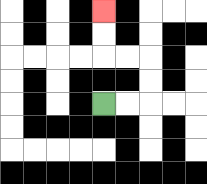{'start': '[4, 4]', 'end': '[4, 0]', 'path_directions': 'R,R,U,U,L,L,U,U', 'path_coordinates': '[[4, 4], [5, 4], [6, 4], [6, 3], [6, 2], [5, 2], [4, 2], [4, 1], [4, 0]]'}